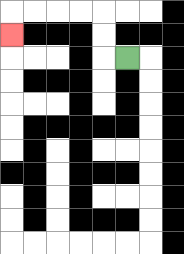{'start': '[5, 2]', 'end': '[0, 1]', 'path_directions': 'L,U,U,L,L,L,L,D', 'path_coordinates': '[[5, 2], [4, 2], [4, 1], [4, 0], [3, 0], [2, 0], [1, 0], [0, 0], [0, 1]]'}